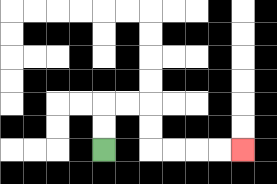{'start': '[4, 6]', 'end': '[10, 6]', 'path_directions': 'U,U,R,R,D,D,R,R,R,R', 'path_coordinates': '[[4, 6], [4, 5], [4, 4], [5, 4], [6, 4], [6, 5], [6, 6], [7, 6], [8, 6], [9, 6], [10, 6]]'}